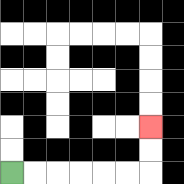{'start': '[0, 7]', 'end': '[6, 5]', 'path_directions': 'R,R,R,R,R,R,U,U', 'path_coordinates': '[[0, 7], [1, 7], [2, 7], [3, 7], [4, 7], [5, 7], [6, 7], [6, 6], [6, 5]]'}